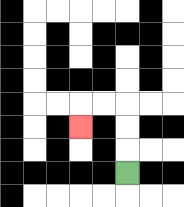{'start': '[5, 7]', 'end': '[3, 5]', 'path_directions': 'U,U,U,L,L,D', 'path_coordinates': '[[5, 7], [5, 6], [5, 5], [5, 4], [4, 4], [3, 4], [3, 5]]'}